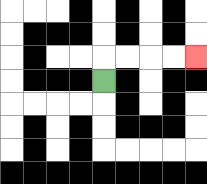{'start': '[4, 3]', 'end': '[8, 2]', 'path_directions': 'U,R,R,R,R', 'path_coordinates': '[[4, 3], [4, 2], [5, 2], [6, 2], [7, 2], [8, 2]]'}